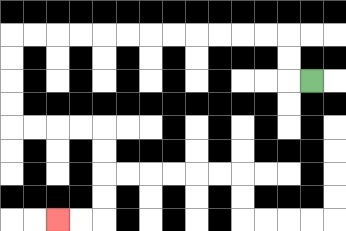{'start': '[13, 3]', 'end': '[2, 9]', 'path_directions': 'L,U,U,L,L,L,L,L,L,L,L,L,L,L,L,D,D,D,D,R,R,R,R,D,D,D,D,L,L', 'path_coordinates': '[[13, 3], [12, 3], [12, 2], [12, 1], [11, 1], [10, 1], [9, 1], [8, 1], [7, 1], [6, 1], [5, 1], [4, 1], [3, 1], [2, 1], [1, 1], [0, 1], [0, 2], [0, 3], [0, 4], [0, 5], [1, 5], [2, 5], [3, 5], [4, 5], [4, 6], [4, 7], [4, 8], [4, 9], [3, 9], [2, 9]]'}